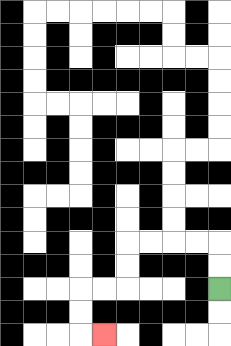{'start': '[9, 12]', 'end': '[4, 14]', 'path_directions': 'U,U,L,L,L,L,D,D,L,L,D,D,R', 'path_coordinates': '[[9, 12], [9, 11], [9, 10], [8, 10], [7, 10], [6, 10], [5, 10], [5, 11], [5, 12], [4, 12], [3, 12], [3, 13], [3, 14], [4, 14]]'}